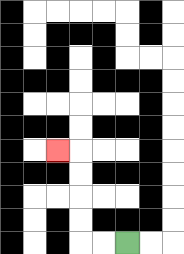{'start': '[5, 10]', 'end': '[2, 6]', 'path_directions': 'L,L,U,U,U,U,L', 'path_coordinates': '[[5, 10], [4, 10], [3, 10], [3, 9], [3, 8], [3, 7], [3, 6], [2, 6]]'}